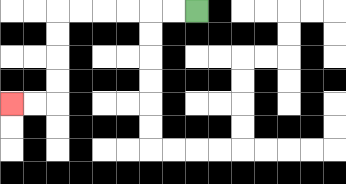{'start': '[8, 0]', 'end': '[0, 4]', 'path_directions': 'L,L,L,L,L,L,D,D,D,D,L,L', 'path_coordinates': '[[8, 0], [7, 0], [6, 0], [5, 0], [4, 0], [3, 0], [2, 0], [2, 1], [2, 2], [2, 3], [2, 4], [1, 4], [0, 4]]'}